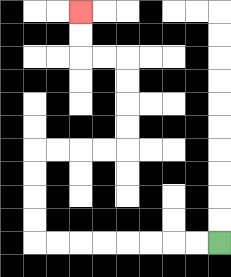{'start': '[9, 10]', 'end': '[3, 0]', 'path_directions': 'L,L,L,L,L,L,L,L,U,U,U,U,R,R,R,R,U,U,U,U,L,L,U,U', 'path_coordinates': '[[9, 10], [8, 10], [7, 10], [6, 10], [5, 10], [4, 10], [3, 10], [2, 10], [1, 10], [1, 9], [1, 8], [1, 7], [1, 6], [2, 6], [3, 6], [4, 6], [5, 6], [5, 5], [5, 4], [5, 3], [5, 2], [4, 2], [3, 2], [3, 1], [3, 0]]'}